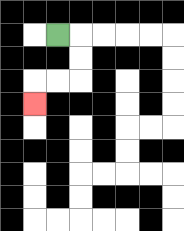{'start': '[2, 1]', 'end': '[1, 4]', 'path_directions': 'R,D,D,L,L,D', 'path_coordinates': '[[2, 1], [3, 1], [3, 2], [3, 3], [2, 3], [1, 3], [1, 4]]'}